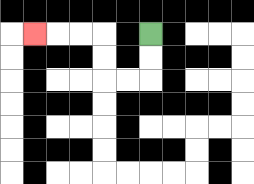{'start': '[6, 1]', 'end': '[1, 1]', 'path_directions': 'D,D,L,L,U,U,L,L,L', 'path_coordinates': '[[6, 1], [6, 2], [6, 3], [5, 3], [4, 3], [4, 2], [4, 1], [3, 1], [2, 1], [1, 1]]'}